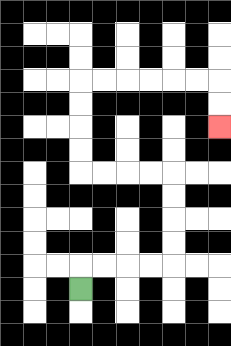{'start': '[3, 12]', 'end': '[9, 5]', 'path_directions': 'U,R,R,R,R,U,U,U,U,L,L,L,L,U,U,U,U,R,R,R,R,R,R,D,D', 'path_coordinates': '[[3, 12], [3, 11], [4, 11], [5, 11], [6, 11], [7, 11], [7, 10], [7, 9], [7, 8], [7, 7], [6, 7], [5, 7], [4, 7], [3, 7], [3, 6], [3, 5], [3, 4], [3, 3], [4, 3], [5, 3], [6, 3], [7, 3], [8, 3], [9, 3], [9, 4], [9, 5]]'}